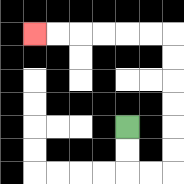{'start': '[5, 5]', 'end': '[1, 1]', 'path_directions': 'D,D,R,R,U,U,U,U,U,U,L,L,L,L,L,L', 'path_coordinates': '[[5, 5], [5, 6], [5, 7], [6, 7], [7, 7], [7, 6], [7, 5], [7, 4], [7, 3], [7, 2], [7, 1], [6, 1], [5, 1], [4, 1], [3, 1], [2, 1], [1, 1]]'}